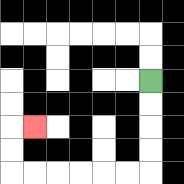{'start': '[6, 3]', 'end': '[1, 5]', 'path_directions': 'D,D,D,D,L,L,L,L,L,L,U,U,R', 'path_coordinates': '[[6, 3], [6, 4], [6, 5], [6, 6], [6, 7], [5, 7], [4, 7], [3, 7], [2, 7], [1, 7], [0, 7], [0, 6], [0, 5], [1, 5]]'}